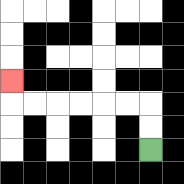{'start': '[6, 6]', 'end': '[0, 3]', 'path_directions': 'U,U,L,L,L,L,L,L,U', 'path_coordinates': '[[6, 6], [6, 5], [6, 4], [5, 4], [4, 4], [3, 4], [2, 4], [1, 4], [0, 4], [0, 3]]'}